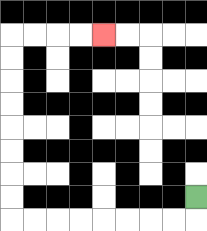{'start': '[8, 8]', 'end': '[4, 1]', 'path_directions': 'D,L,L,L,L,L,L,L,L,U,U,U,U,U,U,U,U,R,R,R,R', 'path_coordinates': '[[8, 8], [8, 9], [7, 9], [6, 9], [5, 9], [4, 9], [3, 9], [2, 9], [1, 9], [0, 9], [0, 8], [0, 7], [0, 6], [0, 5], [0, 4], [0, 3], [0, 2], [0, 1], [1, 1], [2, 1], [3, 1], [4, 1]]'}